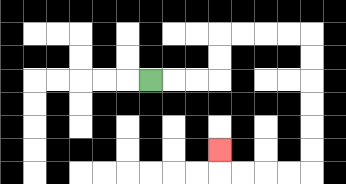{'start': '[6, 3]', 'end': '[9, 6]', 'path_directions': 'R,R,R,U,U,R,R,R,R,D,D,D,D,D,D,L,L,L,L,U', 'path_coordinates': '[[6, 3], [7, 3], [8, 3], [9, 3], [9, 2], [9, 1], [10, 1], [11, 1], [12, 1], [13, 1], [13, 2], [13, 3], [13, 4], [13, 5], [13, 6], [13, 7], [12, 7], [11, 7], [10, 7], [9, 7], [9, 6]]'}